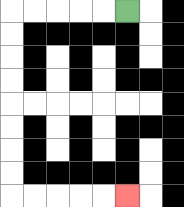{'start': '[5, 0]', 'end': '[5, 8]', 'path_directions': 'L,L,L,L,L,D,D,D,D,D,D,D,D,R,R,R,R,R', 'path_coordinates': '[[5, 0], [4, 0], [3, 0], [2, 0], [1, 0], [0, 0], [0, 1], [0, 2], [0, 3], [0, 4], [0, 5], [0, 6], [0, 7], [0, 8], [1, 8], [2, 8], [3, 8], [4, 8], [5, 8]]'}